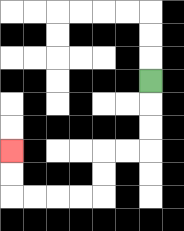{'start': '[6, 3]', 'end': '[0, 6]', 'path_directions': 'D,D,D,L,L,D,D,L,L,L,L,U,U', 'path_coordinates': '[[6, 3], [6, 4], [6, 5], [6, 6], [5, 6], [4, 6], [4, 7], [4, 8], [3, 8], [2, 8], [1, 8], [0, 8], [0, 7], [0, 6]]'}